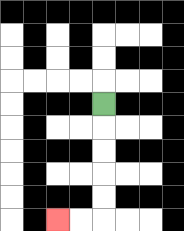{'start': '[4, 4]', 'end': '[2, 9]', 'path_directions': 'D,D,D,D,D,L,L', 'path_coordinates': '[[4, 4], [4, 5], [4, 6], [4, 7], [4, 8], [4, 9], [3, 9], [2, 9]]'}